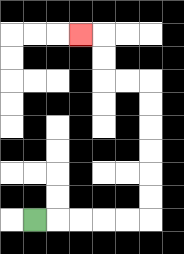{'start': '[1, 9]', 'end': '[3, 1]', 'path_directions': 'R,R,R,R,R,U,U,U,U,U,U,L,L,U,U,L', 'path_coordinates': '[[1, 9], [2, 9], [3, 9], [4, 9], [5, 9], [6, 9], [6, 8], [6, 7], [6, 6], [6, 5], [6, 4], [6, 3], [5, 3], [4, 3], [4, 2], [4, 1], [3, 1]]'}